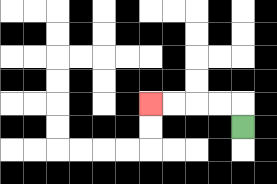{'start': '[10, 5]', 'end': '[6, 4]', 'path_directions': 'U,L,L,L,L', 'path_coordinates': '[[10, 5], [10, 4], [9, 4], [8, 4], [7, 4], [6, 4]]'}